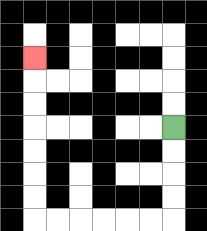{'start': '[7, 5]', 'end': '[1, 2]', 'path_directions': 'D,D,D,D,L,L,L,L,L,L,U,U,U,U,U,U,U', 'path_coordinates': '[[7, 5], [7, 6], [7, 7], [7, 8], [7, 9], [6, 9], [5, 9], [4, 9], [3, 9], [2, 9], [1, 9], [1, 8], [1, 7], [1, 6], [1, 5], [1, 4], [1, 3], [1, 2]]'}